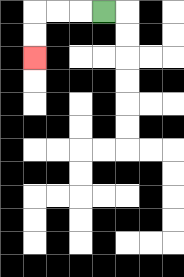{'start': '[4, 0]', 'end': '[1, 2]', 'path_directions': 'L,L,L,D,D', 'path_coordinates': '[[4, 0], [3, 0], [2, 0], [1, 0], [1, 1], [1, 2]]'}